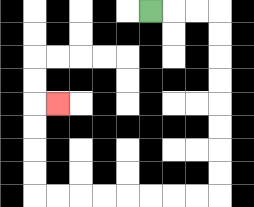{'start': '[6, 0]', 'end': '[2, 4]', 'path_directions': 'R,R,R,D,D,D,D,D,D,D,D,L,L,L,L,L,L,L,L,U,U,U,U,R', 'path_coordinates': '[[6, 0], [7, 0], [8, 0], [9, 0], [9, 1], [9, 2], [9, 3], [9, 4], [9, 5], [9, 6], [9, 7], [9, 8], [8, 8], [7, 8], [6, 8], [5, 8], [4, 8], [3, 8], [2, 8], [1, 8], [1, 7], [1, 6], [1, 5], [1, 4], [2, 4]]'}